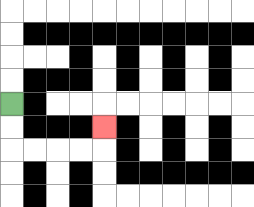{'start': '[0, 4]', 'end': '[4, 5]', 'path_directions': 'D,D,R,R,R,R,U', 'path_coordinates': '[[0, 4], [0, 5], [0, 6], [1, 6], [2, 6], [3, 6], [4, 6], [4, 5]]'}